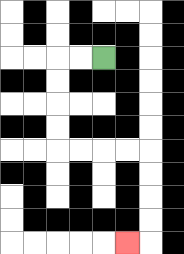{'start': '[4, 2]', 'end': '[5, 10]', 'path_directions': 'L,L,D,D,D,D,R,R,R,R,D,D,D,D,L', 'path_coordinates': '[[4, 2], [3, 2], [2, 2], [2, 3], [2, 4], [2, 5], [2, 6], [3, 6], [4, 6], [5, 6], [6, 6], [6, 7], [6, 8], [6, 9], [6, 10], [5, 10]]'}